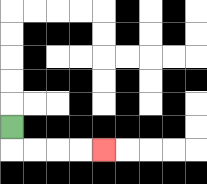{'start': '[0, 5]', 'end': '[4, 6]', 'path_directions': 'D,R,R,R,R', 'path_coordinates': '[[0, 5], [0, 6], [1, 6], [2, 6], [3, 6], [4, 6]]'}